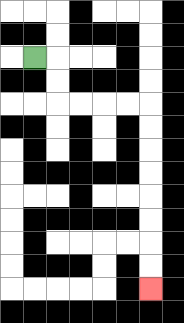{'start': '[1, 2]', 'end': '[6, 12]', 'path_directions': 'R,D,D,R,R,R,R,D,D,D,D,D,D,D,D', 'path_coordinates': '[[1, 2], [2, 2], [2, 3], [2, 4], [3, 4], [4, 4], [5, 4], [6, 4], [6, 5], [6, 6], [6, 7], [6, 8], [6, 9], [6, 10], [6, 11], [6, 12]]'}